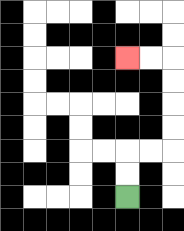{'start': '[5, 8]', 'end': '[5, 2]', 'path_directions': 'U,U,R,R,U,U,U,U,L,L', 'path_coordinates': '[[5, 8], [5, 7], [5, 6], [6, 6], [7, 6], [7, 5], [7, 4], [7, 3], [7, 2], [6, 2], [5, 2]]'}